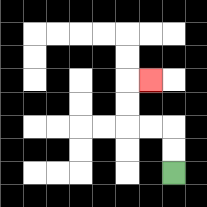{'start': '[7, 7]', 'end': '[6, 3]', 'path_directions': 'U,U,L,L,U,U,R', 'path_coordinates': '[[7, 7], [7, 6], [7, 5], [6, 5], [5, 5], [5, 4], [5, 3], [6, 3]]'}